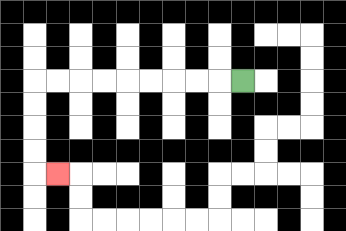{'start': '[10, 3]', 'end': '[2, 7]', 'path_directions': 'L,L,L,L,L,L,L,L,L,D,D,D,D,R', 'path_coordinates': '[[10, 3], [9, 3], [8, 3], [7, 3], [6, 3], [5, 3], [4, 3], [3, 3], [2, 3], [1, 3], [1, 4], [1, 5], [1, 6], [1, 7], [2, 7]]'}